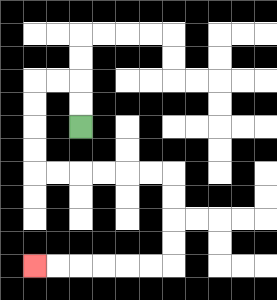{'start': '[3, 5]', 'end': '[1, 11]', 'path_directions': 'U,U,L,L,D,D,D,D,R,R,R,R,R,R,D,D,D,D,L,L,L,L,L,L', 'path_coordinates': '[[3, 5], [3, 4], [3, 3], [2, 3], [1, 3], [1, 4], [1, 5], [1, 6], [1, 7], [2, 7], [3, 7], [4, 7], [5, 7], [6, 7], [7, 7], [7, 8], [7, 9], [7, 10], [7, 11], [6, 11], [5, 11], [4, 11], [3, 11], [2, 11], [1, 11]]'}